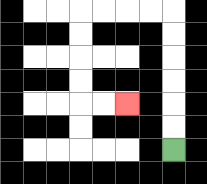{'start': '[7, 6]', 'end': '[5, 4]', 'path_directions': 'U,U,U,U,U,U,L,L,L,L,D,D,D,D,R,R', 'path_coordinates': '[[7, 6], [7, 5], [7, 4], [7, 3], [7, 2], [7, 1], [7, 0], [6, 0], [5, 0], [4, 0], [3, 0], [3, 1], [3, 2], [3, 3], [3, 4], [4, 4], [5, 4]]'}